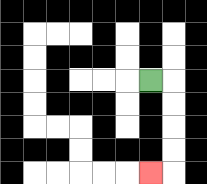{'start': '[6, 3]', 'end': '[6, 7]', 'path_directions': 'R,D,D,D,D,L', 'path_coordinates': '[[6, 3], [7, 3], [7, 4], [7, 5], [7, 6], [7, 7], [6, 7]]'}